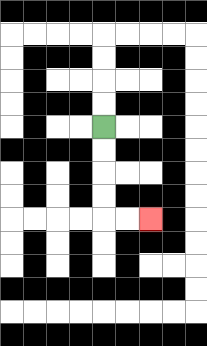{'start': '[4, 5]', 'end': '[6, 9]', 'path_directions': 'D,D,D,D,R,R', 'path_coordinates': '[[4, 5], [4, 6], [4, 7], [4, 8], [4, 9], [5, 9], [6, 9]]'}